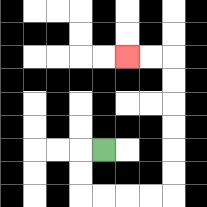{'start': '[4, 6]', 'end': '[5, 2]', 'path_directions': 'L,D,D,R,R,R,R,U,U,U,U,U,U,L,L', 'path_coordinates': '[[4, 6], [3, 6], [3, 7], [3, 8], [4, 8], [5, 8], [6, 8], [7, 8], [7, 7], [7, 6], [7, 5], [7, 4], [7, 3], [7, 2], [6, 2], [5, 2]]'}